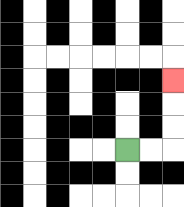{'start': '[5, 6]', 'end': '[7, 3]', 'path_directions': 'R,R,U,U,U', 'path_coordinates': '[[5, 6], [6, 6], [7, 6], [7, 5], [7, 4], [7, 3]]'}